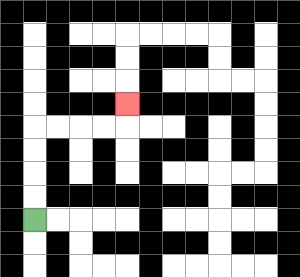{'start': '[1, 9]', 'end': '[5, 4]', 'path_directions': 'U,U,U,U,R,R,R,R,U', 'path_coordinates': '[[1, 9], [1, 8], [1, 7], [1, 6], [1, 5], [2, 5], [3, 5], [4, 5], [5, 5], [5, 4]]'}